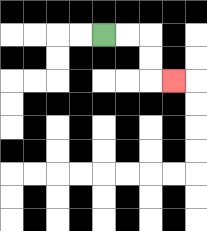{'start': '[4, 1]', 'end': '[7, 3]', 'path_directions': 'R,R,D,D,R', 'path_coordinates': '[[4, 1], [5, 1], [6, 1], [6, 2], [6, 3], [7, 3]]'}